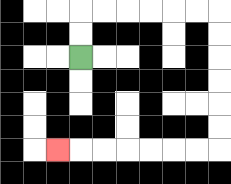{'start': '[3, 2]', 'end': '[2, 6]', 'path_directions': 'U,U,R,R,R,R,R,R,D,D,D,D,D,D,L,L,L,L,L,L,L', 'path_coordinates': '[[3, 2], [3, 1], [3, 0], [4, 0], [5, 0], [6, 0], [7, 0], [8, 0], [9, 0], [9, 1], [9, 2], [9, 3], [9, 4], [9, 5], [9, 6], [8, 6], [7, 6], [6, 6], [5, 6], [4, 6], [3, 6], [2, 6]]'}